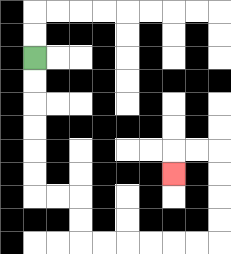{'start': '[1, 2]', 'end': '[7, 7]', 'path_directions': 'D,D,D,D,D,D,R,R,D,D,R,R,R,R,R,R,U,U,U,U,L,L,D', 'path_coordinates': '[[1, 2], [1, 3], [1, 4], [1, 5], [1, 6], [1, 7], [1, 8], [2, 8], [3, 8], [3, 9], [3, 10], [4, 10], [5, 10], [6, 10], [7, 10], [8, 10], [9, 10], [9, 9], [9, 8], [9, 7], [9, 6], [8, 6], [7, 6], [7, 7]]'}